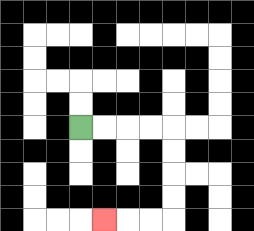{'start': '[3, 5]', 'end': '[4, 9]', 'path_directions': 'R,R,R,R,D,D,D,D,L,L,L', 'path_coordinates': '[[3, 5], [4, 5], [5, 5], [6, 5], [7, 5], [7, 6], [7, 7], [7, 8], [7, 9], [6, 9], [5, 9], [4, 9]]'}